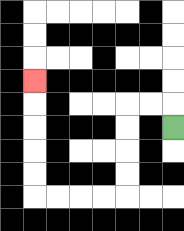{'start': '[7, 5]', 'end': '[1, 3]', 'path_directions': 'U,L,L,D,D,D,D,L,L,L,L,U,U,U,U,U', 'path_coordinates': '[[7, 5], [7, 4], [6, 4], [5, 4], [5, 5], [5, 6], [5, 7], [5, 8], [4, 8], [3, 8], [2, 8], [1, 8], [1, 7], [1, 6], [1, 5], [1, 4], [1, 3]]'}